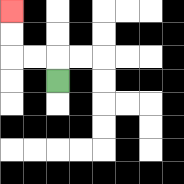{'start': '[2, 3]', 'end': '[0, 0]', 'path_directions': 'U,L,L,U,U', 'path_coordinates': '[[2, 3], [2, 2], [1, 2], [0, 2], [0, 1], [0, 0]]'}